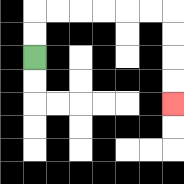{'start': '[1, 2]', 'end': '[7, 4]', 'path_directions': 'U,U,R,R,R,R,R,R,D,D,D,D', 'path_coordinates': '[[1, 2], [1, 1], [1, 0], [2, 0], [3, 0], [4, 0], [5, 0], [6, 0], [7, 0], [7, 1], [7, 2], [7, 3], [7, 4]]'}